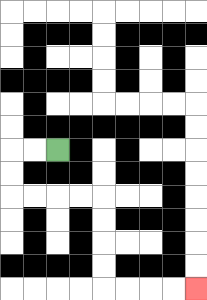{'start': '[2, 6]', 'end': '[8, 12]', 'path_directions': 'L,L,D,D,R,R,R,R,D,D,D,D,R,R,R,R', 'path_coordinates': '[[2, 6], [1, 6], [0, 6], [0, 7], [0, 8], [1, 8], [2, 8], [3, 8], [4, 8], [4, 9], [4, 10], [4, 11], [4, 12], [5, 12], [6, 12], [7, 12], [8, 12]]'}